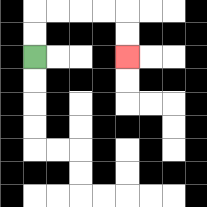{'start': '[1, 2]', 'end': '[5, 2]', 'path_directions': 'U,U,R,R,R,R,D,D', 'path_coordinates': '[[1, 2], [1, 1], [1, 0], [2, 0], [3, 0], [4, 0], [5, 0], [5, 1], [5, 2]]'}